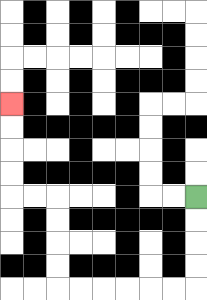{'start': '[8, 8]', 'end': '[0, 4]', 'path_directions': 'D,D,D,D,L,L,L,L,L,L,U,U,U,U,L,L,U,U,U,U', 'path_coordinates': '[[8, 8], [8, 9], [8, 10], [8, 11], [8, 12], [7, 12], [6, 12], [5, 12], [4, 12], [3, 12], [2, 12], [2, 11], [2, 10], [2, 9], [2, 8], [1, 8], [0, 8], [0, 7], [0, 6], [0, 5], [0, 4]]'}